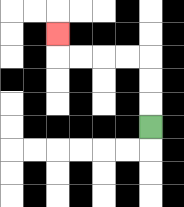{'start': '[6, 5]', 'end': '[2, 1]', 'path_directions': 'U,U,U,L,L,L,L,U', 'path_coordinates': '[[6, 5], [6, 4], [6, 3], [6, 2], [5, 2], [4, 2], [3, 2], [2, 2], [2, 1]]'}